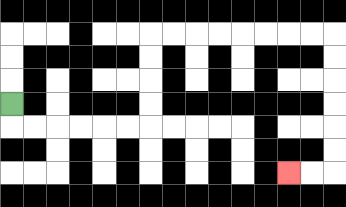{'start': '[0, 4]', 'end': '[12, 7]', 'path_directions': 'D,R,R,R,R,R,R,U,U,U,U,R,R,R,R,R,R,R,R,D,D,D,D,D,D,L,L', 'path_coordinates': '[[0, 4], [0, 5], [1, 5], [2, 5], [3, 5], [4, 5], [5, 5], [6, 5], [6, 4], [6, 3], [6, 2], [6, 1], [7, 1], [8, 1], [9, 1], [10, 1], [11, 1], [12, 1], [13, 1], [14, 1], [14, 2], [14, 3], [14, 4], [14, 5], [14, 6], [14, 7], [13, 7], [12, 7]]'}